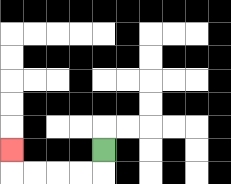{'start': '[4, 6]', 'end': '[0, 6]', 'path_directions': 'D,L,L,L,L,U', 'path_coordinates': '[[4, 6], [4, 7], [3, 7], [2, 7], [1, 7], [0, 7], [0, 6]]'}